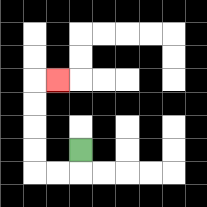{'start': '[3, 6]', 'end': '[2, 3]', 'path_directions': 'D,L,L,U,U,U,U,R', 'path_coordinates': '[[3, 6], [3, 7], [2, 7], [1, 7], [1, 6], [1, 5], [1, 4], [1, 3], [2, 3]]'}